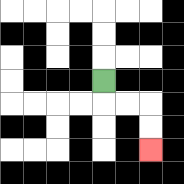{'start': '[4, 3]', 'end': '[6, 6]', 'path_directions': 'D,R,R,D,D', 'path_coordinates': '[[4, 3], [4, 4], [5, 4], [6, 4], [6, 5], [6, 6]]'}